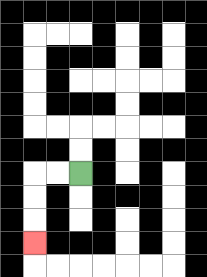{'start': '[3, 7]', 'end': '[1, 10]', 'path_directions': 'L,L,D,D,D', 'path_coordinates': '[[3, 7], [2, 7], [1, 7], [1, 8], [1, 9], [1, 10]]'}